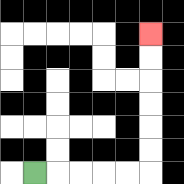{'start': '[1, 7]', 'end': '[6, 1]', 'path_directions': 'R,R,R,R,R,U,U,U,U,U,U', 'path_coordinates': '[[1, 7], [2, 7], [3, 7], [4, 7], [5, 7], [6, 7], [6, 6], [6, 5], [6, 4], [6, 3], [6, 2], [6, 1]]'}